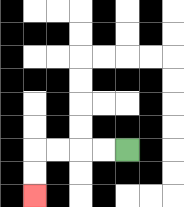{'start': '[5, 6]', 'end': '[1, 8]', 'path_directions': 'L,L,L,L,D,D', 'path_coordinates': '[[5, 6], [4, 6], [3, 6], [2, 6], [1, 6], [1, 7], [1, 8]]'}